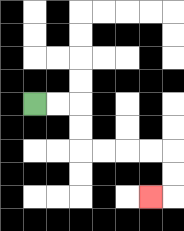{'start': '[1, 4]', 'end': '[6, 8]', 'path_directions': 'R,R,D,D,R,R,R,R,D,D,L', 'path_coordinates': '[[1, 4], [2, 4], [3, 4], [3, 5], [3, 6], [4, 6], [5, 6], [6, 6], [7, 6], [7, 7], [7, 8], [6, 8]]'}